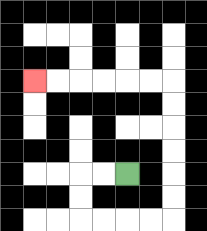{'start': '[5, 7]', 'end': '[1, 3]', 'path_directions': 'L,L,D,D,R,R,R,R,U,U,U,U,U,U,L,L,L,L,L,L', 'path_coordinates': '[[5, 7], [4, 7], [3, 7], [3, 8], [3, 9], [4, 9], [5, 9], [6, 9], [7, 9], [7, 8], [7, 7], [7, 6], [7, 5], [7, 4], [7, 3], [6, 3], [5, 3], [4, 3], [3, 3], [2, 3], [1, 3]]'}